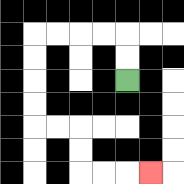{'start': '[5, 3]', 'end': '[6, 7]', 'path_directions': 'U,U,L,L,L,L,D,D,D,D,R,R,D,D,R,R,R', 'path_coordinates': '[[5, 3], [5, 2], [5, 1], [4, 1], [3, 1], [2, 1], [1, 1], [1, 2], [1, 3], [1, 4], [1, 5], [2, 5], [3, 5], [3, 6], [3, 7], [4, 7], [5, 7], [6, 7]]'}